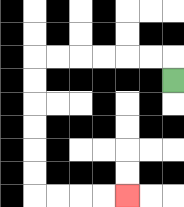{'start': '[7, 3]', 'end': '[5, 8]', 'path_directions': 'U,L,L,L,L,L,L,D,D,D,D,D,D,R,R,R,R', 'path_coordinates': '[[7, 3], [7, 2], [6, 2], [5, 2], [4, 2], [3, 2], [2, 2], [1, 2], [1, 3], [1, 4], [1, 5], [1, 6], [1, 7], [1, 8], [2, 8], [3, 8], [4, 8], [5, 8]]'}